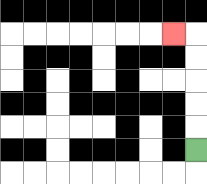{'start': '[8, 6]', 'end': '[7, 1]', 'path_directions': 'U,U,U,U,U,L', 'path_coordinates': '[[8, 6], [8, 5], [8, 4], [8, 3], [8, 2], [8, 1], [7, 1]]'}